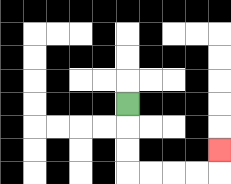{'start': '[5, 4]', 'end': '[9, 6]', 'path_directions': 'D,D,D,R,R,R,R,U', 'path_coordinates': '[[5, 4], [5, 5], [5, 6], [5, 7], [6, 7], [7, 7], [8, 7], [9, 7], [9, 6]]'}